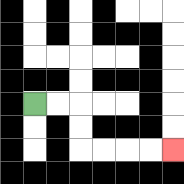{'start': '[1, 4]', 'end': '[7, 6]', 'path_directions': 'R,R,D,D,R,R,R,R', 'path_coordinates': '[[1, 4], [2, 4], [3, 4], [3, 5], [3, 6], [4, 6], [5, 6], [6, 6], [7, 6]]'}